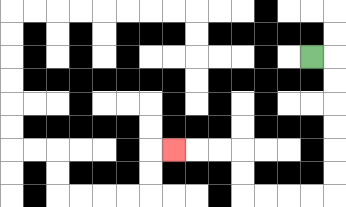{'start': '[13, 2]', 'end': '[7, 6]', 'path_directions': 'R,D,D,D,D,D,D,L,L,L,L,U,U,L,L,L', 'path_coordinates': '[[13, 2], [14, 2], [14, 3], [14, 4], [14, 5], [14, 6], [14, 7], [14, 8], [13, 8], [12, 8], [11, 8], [10, 8], [10, 7], [10, 6], [9, 6], [8, 6], [7, 6]]'}